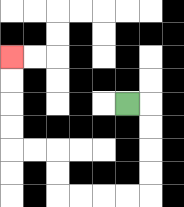{'start': '[5, 4]', 'end': '[0, 2]', 'path_directions': 'R,D,D,D,D,L,L,L,L,U,U,L,L,U,U,U,U', 'path_coordinates': '[[5, 4], [6, 4], [6, 5], [6, 6], [6, 7], [6, 8], [5, 8], [4, 8], [3, 8], [2, 8], [2, 7], [2, 6], [1, 6], [0, 6], [0, 5], [0, 4], [0, 3], [0, 2]]'}